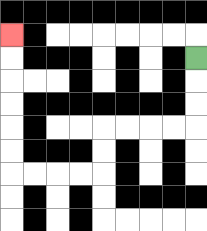{'start': '[8, 2]', 'end': '[0, 1]', 'path_directions': 'D,D,D,L,L,L,L,D,D,L,L,L,L,U,U,U,U,U,U', 'path_coordinates': '[[8, 2], [8, 3], [8, 4], [8, 5], [7, 5], [6, 5], [5, 5], [4, 5], [4, 6], [4, 7], [3, 7], [2, 7], [1, 7], [0, 7], [0, 6], [0, 5], [0, 4], [0, 3], [0, 2], [0, 1]]'}